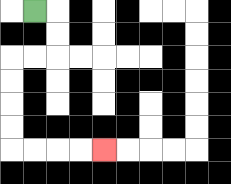{'start': '[1, 0]', 'end': '[4, 6]', 'path_directions': 'R,D,D,L,L,D,D,D,D,R,R,R,R', 'path_coordinates': '[[1, 0], [2, 0], [2, 1], [2, 2], [1, 2], [0, 2], [0, 3], [0, 4], [0, 5], [0, 6], [1, 6], [2, 6], [3, 6], [4, 6]]'}